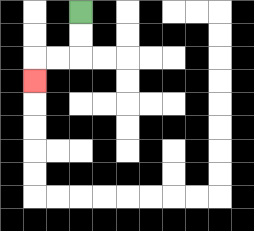{'start': '[3, 0]', 'end': '[1, 3]', 'path_directions': 'D,D,L,L,D', 'path_coordinates': '[[3, 0], [3, 1], [3, 2], [2, 2], [1, 2], [1, 3]]'}